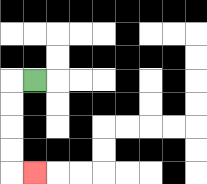{'start': '[1, 3]', 'end': '[1, 7]', 'path_directions': 'L,D,D,D,D,R', 'path_coordinates': '[[1, 3], [0, 3], [0, 4], [0, 5], [0, 6], [0, 7], [1, 7]]'}